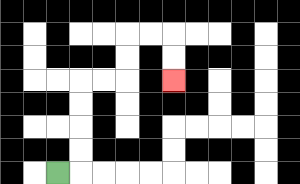{'start': '[2, 7]', 'end': '[7, 3]', 'path_directions': 'R,U,U,U,U,R,R,U,U,R,R,D,D', 'path_coordinates': '[[2, 7], [3, 7], [3, 6], [3, 5], [3, 4], [3, 3], [4, 3], [5, 3], [5, 2], [5, 1], [6, 1], [7, 1], [7, 2], [7, 3]]'}